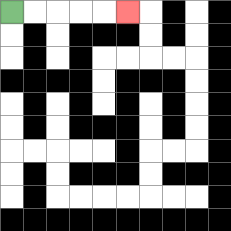{'start': '[0, 0]', 'end': '[5, 0]', 'path_directions': 'R,R,R,R,R', 'path_coordinates': '[[0, 0], [1, 0], [2, 0], [3, 0], [4, 0], [5, 0]]'}